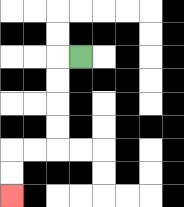{'start': '[3, 2]', 'end': '[0, 8]', 'path_directions': 'L,D,D,D,D,L,L,D,D', 'path_coordinates': '[[3, 2], [2, 2], [2, 3], [2, 4], [2, 5], [2, 6], [1, 6], [0, 6], [0, 7], [0, 8]]'}